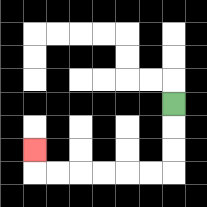{'start': '[7, 4]', 'end': '[1, 6]', 'path_directions': 'D,D,D,L,L,L,L,L,L,U', 'path_coordinates': '[[7, 4], [7, 5], [7, 6], [7, 7], [6, 7], [5, 7], [4, 7], [3, 7], [2, 7], [1, 7], [1, 6]]'}